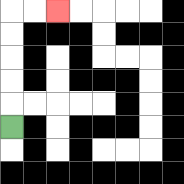{'start': '[0, 5]', 'end': '[2, 0]', 'path_directions': 'U,U,U,U,U,R,R', 'path_coordinates': '[[0, 5], [0, 4], [0, 3], [0, 2], [0, 1], [0, 0], [1, 0], [2, 0]]'}